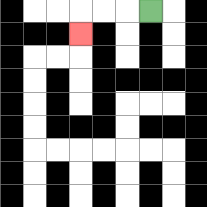{'start': '[6, 0]', 'end': '[3, 1]', 'path_directions': 'L,L,L,D', 'path_coordinates': '[[6, 0], [5, 0], [4, 0], [3, 0], [3, 1]]'}